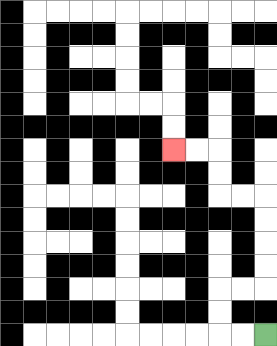{'start': '[11, 14]', 'end': '[7, 6]', 'path_directions': 'L,L,U,U,R,R,U,U,U,U,L,L,U,U,L,L', 'path_coordinates': '[[11, 14], [10, 14], [9, 14], [9, 13], [9, 12], [10, 12], [11, 12], [11, 11], [11, 10], [11, 9], [11, 8], [10, 8], [9, 8], [9, 7], [9, 6], [8, 6], [7, 6]]'}